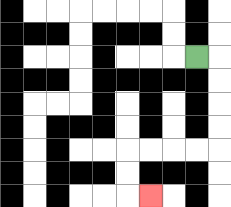{'start': '[8, 2]', 'end': '[6, 8]', 'path_directions': 'R,D,D,D,D,L,L,L,L,D,D,R', 'path_coordinates': '[[8, 2], [9, 2], [9, 3], [9, 4], [9, 5], [9, 6], [8, 6], [7, 6], [6, 6], [5, 6], [5, 7], [5, 8], [6, 8]]'}